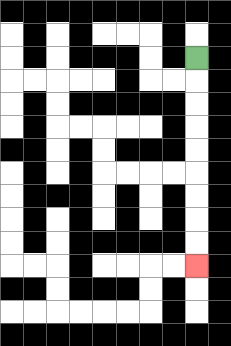{'start': '[8, 2]', 'end': '[8, 11]', 'path_directions': 'D,D,D,D,D,D,D,D,D', 'path_coordinates': '[[8, 2], [8, 3], [8, 4], [8, 5], [8, 6], [8, 7], [8, 8], [8, 9], [8, 10], [8, 11]]'}